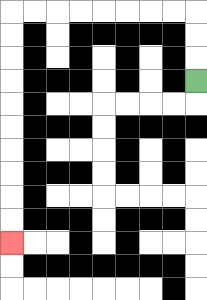{'start': '[8, 3]', 'end': '[0, 10]', 'path_directions': 'U,U,U,L,L,L,L,L,L,L,L,D,D,D,D,D,D,D,D,D,D', 'path_coordinates': '[[8, 3], [8, 2], [8, 1], [8, 0], [7, 0], [6, 0], [5, 0], [4, 0], [3, 0], [2, 0], [1, 0], [0, 0], [0, 1], [0, 2], [0, 3], [0, 4], [0, 5], [0, 6], [0, 7], [0, 8], [0, 9], [0, 10]]'}